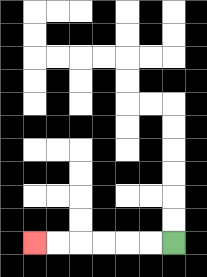{'start': '[7, 10]', 'end': '[1, 10]', 'path_directions': 'L,L,L,L,L,L', 'path_coordinates': '[[7, 10], [6, 10], [5, 10], [4, 10], [3, 10], [2, 10], [1, 10]]'}